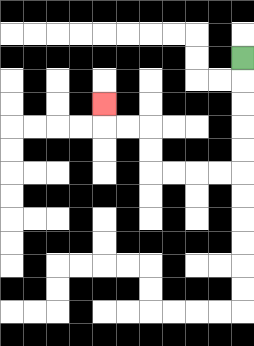{'start': '[10, 2]', 'end': '[4, 4]', 'path_directions': 'D,D,D,D,D,L,L,L,L,U,U,L,L,U', 'path_coordinates': '[[10, 2], [10, 3], [10, 4], [10, 5], [10, 6], [10, 7], [9, 7], [8, 7], [7, 7], [6, 7], [6, 6], [6, 5], [5, 5], [4, 5], [4, 4]]'}